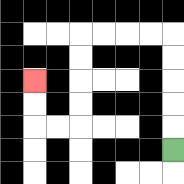{'start': '[7, 6]', 'end': '[1, 3]', 'path_directions': 'U,U,U,U,U,L,L,L,L,D,D,D,D,L,L,U,U', 'path_coordinates': '[[7, 6], [7, 5], [7, 4], [7, 3], [7, 2], [7, 1], [6, 1], [5, 1], [4, 1], [3, 1], [3, 2], [3, 3], [3, 4], [3, 5], [2, 5], [1, 5], [1, 4], [1, 3]]'}